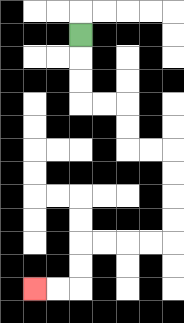{'start': '[3, 1]', 'end': '[1, 12]', 'path_directions': 'D,D,D,R,R,D,D,R,R,D,D,D,D,L,L,L,L,D,D,L,L', 'path_coordinates': '[[3, 1], [3, 2], [3, 3], [3, 4], [4, 4], [5, 4], [5, 5], [5, 6], [6, 6], [7, 6], [7, 7], [7, 8], [7, 9], [7, 10], [6, 10], [5, 10], [4, 10], [3, 10], [3, 11], [3, 12], [2, 12], [1, 12]]'}